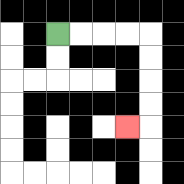{'start': '[2, 1]', 'end': '[5, 5]', 'path_directions': 'R,R,R,R,D,D,D,D,L', 'path_coordinates': '[[2, 1], [3, 1], [4, 1], [5, 1], [6, 1], [6, 2], [6, 3], [6, 4], [6, 5], [5, 5]]'}